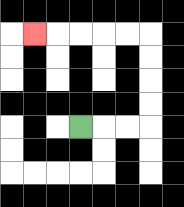{'start': '[3, 5]', 'end': '[1, 1]', 'path_directions': 'R,R,R,U,U,U,U,L,L,L,L,L', 'path_coordinates': '[[3, 5], [4, 5], [5, 5], [6, 5], [6, 4], [6, 3], [6, 2], [6, 1], [5, 1], [4, 1], [3, 1], [2, 1], [1, 1]]'}